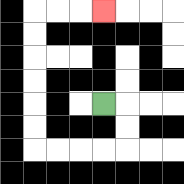{'start': '[4, 4]', 'end': '[4, 0]', 'path_directions': 'R,D,D,L,L,L,L,U,U,U,U,U,U,R,R,R', 'path_coordinates': '[[4, 4], [5, 4], [5, 5], [5, 6], [4, 6], [3, 6], [2, 6], [1, 6], [1, 5], [1, 4], [1, 3], [1, 2], [1, 1], [1, 0], [2, 0], [3, 0], [4, 0]]'}